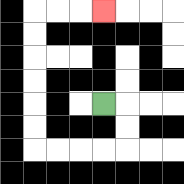{'start': '[4, 4]', 'end': '[4, 0]', 'path_directions': 'R,D,D,L,L,L,L,U,U,U,U,U,U,R,R,R', 'path_coordinates': '[[4, 4], [5, 4], [5, 5], [5, 6], [4, 6], [3, 6], [2, 6], [1, 6], [1, 5], [1, 4], [1, 3], [1, 2], [1, 1], [1, 0], [2, 0], [3, 0], [4, 0]]'}